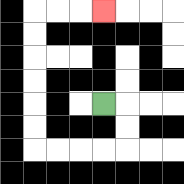{'start': '[4, 4]', 'end': '[4, 0]', 'path_directions': 'R,D,D,L,L,L,L,U,U,U,U,U,U,R,R,R', 'path_coordinates': '[[4, 4], [5, 4], [5, 5], [5, 6], [4, 6], [3, 6], [2, 6], [1, 6], [1, 5], [1, 4], [1, 3], [1, 2], [1, 1], [1, 0], [2, 0], [3, 0], [4, 0]]'}